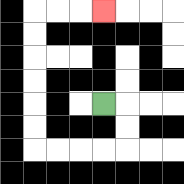{'start': '[4, 4]', 'end': '[4, 0]', 'path_directions': 'R,D,D,L,L,L,L,U,U,U,U,U,U,R,R,R', 'path_coordinates': '[[4, 4], [5, 4], [5, 5], [5, 6], [4, 6], [3, 6], [2, 6], [1, 6], [1, 5], [1, 4], [1, 3], [1, 2], [1, 1], [1, 0], [2, 0], [3, 0], [4, 0]]'}